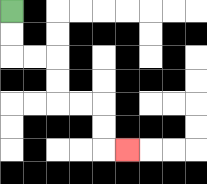{'start': '[0, 0]', 'end': '[5, 6]', 'path_directions': 'D,D,R,R,D,D,R,R,D,D,R', 'path_coordinates': '[[0, 0], [0, 1], [0, 2], [1, 2], [2, 2], [2, 3], [2, 4], [3, 4], [4, 4], [4, 5], [4, 6], [5, 6]]'}